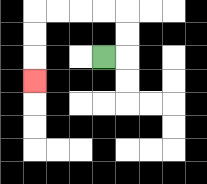{'start': '[4, 2]', 'end': '[1, 3]', 'path_directions': 'R,U,U,L,L,L,L,D,D,D', 'path_coordinates': '[[4, 2], [5, 2], [5, 1], [5, 0], [4, 0], [3, 0], [2, 0], [1, 0], [1, 1], [1, 2], [1, 3]]'}